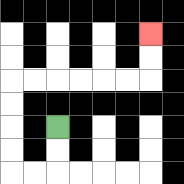{'start': '[2, 5]', 'end': '[6, 1]', 'path_directions': 'D,D,L,L,U,U,U,U,R,R,R,R,R,R,U,U', 'path_coordinates': '[[2, 5], [2, 6], [2, 7], [1, 7], [0, 7], [0, 6], [0, 5], [0, 4], [0, 3], [1, 3], [2, 3], [3, 3], [4, 3], [5, 3], [6, 3], [6, 2], [6, 1]]'}